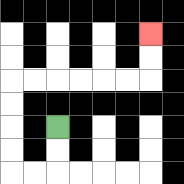{'start': '[2, 5]', 'end': '[6, 1]', 'path_directions': 'D,D,L,L,U,U,U,U,R,R,R,R,R,R,U,U', 'path_coordinates': '[[2, 5], [2, 6], [2, 7], [1, 7], [0, 7], [0, 6], [0, 5], [0, 4], [0, 3], [1, 3], [2, 3], [3, 3], [4, 3], [5, 3], [6, 3], [6, 2], [6, 1]]'}